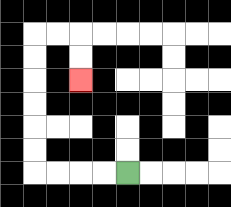{'start': '[5, 7]', 'end': '[3, 3]', 'path_directions': 'L,L,L,L,U,U,U,U,U,U,R,R,D,D', 'path_coordinates': '[[5, 7], [4, 7], [3, 7], [2, 7], [1, 7], [1, 6], [1, 5], [1, 4], [1, 3], [1, 2], [1, 1], [2, 1], [3, 1], [3, 2], [3, 3]]'}